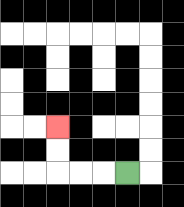{'start': '[5, 7]', 'end': '[2, 5]', 'path_directions': 'L,L,L,U,U', 'path_coordinates': '[[5, 7], [4, 7], [3, 7], [2, 7], [2, 6], [2, 5]]'}